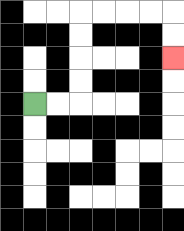{'start': '[1, 4]', 'end': '[7, 2]', 'path_directions': 'R,R,U,U,U,U,R,R,R,R,D,D', 'path_coordinates': '[[1, 4], [2, 4], [3, 4], [3, 3], [3, 2], [3, 1], [3, 0], [4, 0], [5, 0], [6, 0], [7, 0], [7, 1], [7, 2]]'}